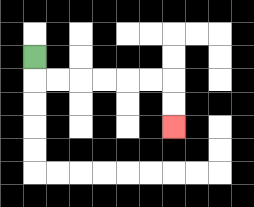{'start': '[1, 2]', 'end': '[7, 5]', 'path_directions': 'D,R,R,R,R,R,R,D,D', 'path_coordinates': '[[1, 2], [1, 3], [2, 3], [3, 3], [4, 3], [5, 3], [6, 3], [7, 3], [7, 4], [7, 5]]'}